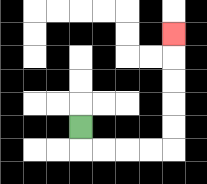{'start': '[3, 5]', 'end': '[7, 1]', 'path_directions': 'D,R,R,R,R,U,U,U,U,U', 'path_coordinates': '[[3, 5], [3, 6], [4, 6], [5, 6], [6, 6], [7, 6], [7, 5], [7, 4], [7, 3], [7, 2], [7, 1]]'}